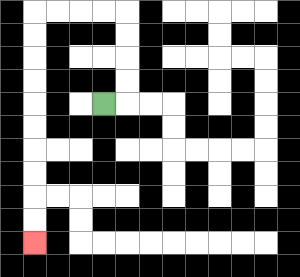{'start': '[4, 4]', 'end': '[1, 10]', 'path_directions': 'R,U,U,U,U,L,L,L,L,D,D,D,D,D,D,D,D,D,D', 'path_coordinates': '[[4, 4], [5, 4], [5, 3], [5, 2], [5, 1], [5, 0], [4, 0], [3, 0], [2, 0], [1, 0], [1, 1], [1, 2], [1, 3], [1, 4], [1, 5], [1, 6], [1, 7], [1, 8], [1, 9], [1, 10]]'}